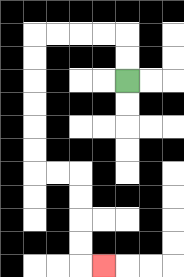{'start': '[5, 3]', 'end': '[4, 11]', 'path_directions': 'U,U,L,L,L,L,D,D,D,D,D,D,R,R,D,D,D,D,R', 'path_coordinates': '[[5, 3], [5, 2], [5, 1], [4, 1], [3, 1], [2, 1], [1, 1], [1, 2], [1, 3], [1, 4], [1, 5], [1, 6], [1, 7], [2, 7], [3, 7], [3, 8], [3, 9], [3, 10], [3, 11], [4, 11]]'}